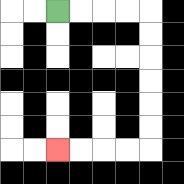{'start': '[2, 0]', 'end': '[2, 6]', 'path_directions': 'R,R,R,R,D,D,D,D,D,D,L,L,L,L', 'path_coordinates': '[[2, 0], [3, 0], [4, 0], [5, 0], [6, 0], [6, 1], [6, 2], [6, 3], [6, 4], [6, 5], [6, 6], [5, 6], [4, 6], [3, 6], [2, 6]]'}